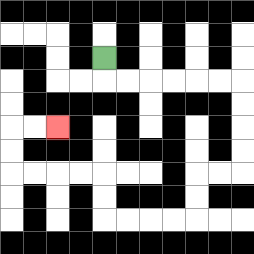{'start': '[4, 2]', 'end': '[2, 5]', 'path_directions': 'D,R,R,R,R,R,R,D,D,D,D,L,L,D,D,L,L,L,L,U,U,L,L,L,L,U,U,R,R', 'path_coordinates': '[[4, 2], [4, 3], [5, 3], [6, 3], [7, 3], [8, 3], [9, 3], [10, 3], [10, 4], [10, 5], [10, 6], [10, 7], [9, 7], [8, 7], [8, 8], [8, 9], [7, 9], [6, 9], [5, 9], [4, 9], [4, 8], [4, 7], [3, 7], [2, 7], [1, 7], [0, 7], [0, 6], [0, 5], [1, 5], [2, 5]]'}